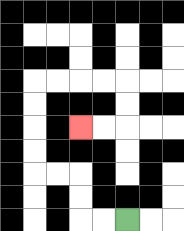{'start': '[5, 9]', 'end': '[3, 5]', 'path_directions': 'L,L,U,U,L,L,U,U,U,U,R,R,R,R,D,D,L,L', 'path_coordinates': '[[5, 9], [4, 9], [3, 9], [3, 8], [3, 7], [2, 7], [1, 7], [1, 6], [1, 5], [1, 4], [1, 3], [2, 3], [3, 3], [4, 3], [5, 3], [5, 4], [5, 5], [4, 5], [3, 5]]'}